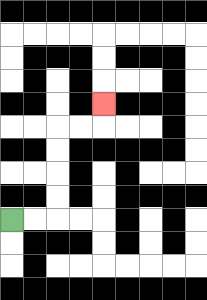{'start': '[0, 9]', 'end': '[4, 4]', 'path_directions': 'R,R,U,U,U,U,R,R,U', 'path_coordinates': '[[0, 9], [1, 9], [2, 9], [2, 8], [2, 7], [2, 6], [2, 5], [3, 5], [4, 5], [4, 4]]'}